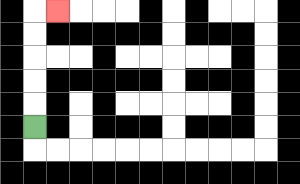{'start': '[1, 5]', 'end': '[2, 0]', 'path_directions': 'U,U,U,U,U,R', 'path_coordinates': '[[1, 5], [1, 4], [1, 3], [1, 2], [1, 1], [1, 0], [2, 0]]'}